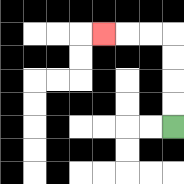{'start': '[7, 5]', 'end': '[4, 1]', 'path_directions': 'U,U,U,U,L,L,L', 'path_coordinates': '[[7, 5], [7, 4], [7, 3], [7, 2], [7, 1], [6, 1], [5, 1], [4, 1]]'}